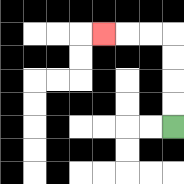{'start': '[7, 5]', 'end': '[4, 1]', 'path_directions': 'U,U,U,U,L,L,L', 'path_coordinates': '[[7, 5], [7, 4], [7, 3], [7, 2], [7, 1], [6, 1], [5, 1], [4, 1]]'}